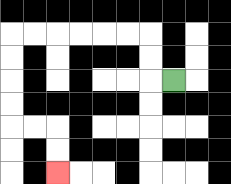{'start': '[7, 3]', 'end': '[2, 7]', 'path_directions': 'L,U,U,L,L,L,L,L,L,D,D,D,D,R,R,D,D', 'path_coordinates': '[[7, 3], [6, 3], [6, 2], [6, 1], [5, 1], [4, 1], [3, 1], [2, 1], [1, 1], [0, 1], [0, 2], [0, 3], [0, 4], [0, 5], [1, 5], [2, 5], [2, 6], [2, 7]]'}